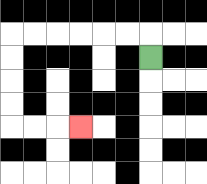{'start': '[6, 2]', 'end': '[3, 5]', 'path_directions': 'U,L,L,L,L,L,L,D,D,D,D,R,R,R', 'path_coordinates': '[[6, 2], [6, 1], [5, 1], [4, 1], [3, 1], [2, 1], [1, 1], [0, 1], [0, 2], [0, 3], [0, 4], [0, 5], [1, 5], [2, 5], [3, 5]]'}